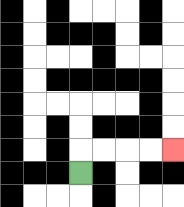{'start': '[3, 7]', 'end': '[7, 6]', 'path_directions': 'U,R,R,R,R', 'path_coordinates': '[[3, 7], [3, 6], [4, 6], [5, 6], [6, 6], [7, 6]]'}